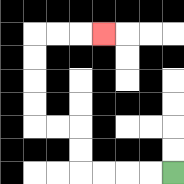{'start': '[7, 7]', 'end': '[4, 1]', 'path_directions': 'L,L,L,L,U,U,L,L,U,U,U,U,R,R,R', 'path_coordinates': '[[7, 7], [6, 7], [5, 7], [4, 7], [3, 7], [3, 6], [3, 5], [2, 5], [1, 5], [1, 4], [1, 3], [1, 2], [1, 1], [2, 1], [3, 1], [4, 1]]'}